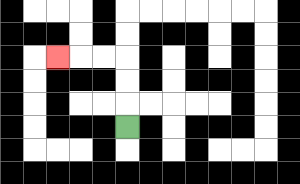{'start': '[5, 5]', 'end': '[2, 2]', 'path_directions': 'U,U,U,L,L,L', 'path_coordinates': '[[5, 5], [5, 4], [5, 3], [5, 2], [4, 2], [3, 2], [2, 2]]'}